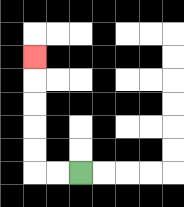{'start': '[3, 7]', 'end': '[1, 2]', 'path_directions': 'L,L,U,U,U,U,U', 'path_coordinates': '[[3, 7], [2, 7], [1, 7], [1, 6], [1, 5], [1, 4], [1, 3], [1, 2]]'}